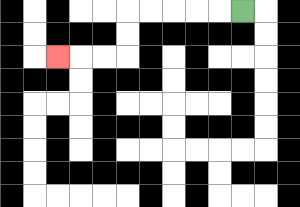{'start': '[10, 0]', 'end': '[2, 2]', 'path_directions': 'L,L,L,L,L,D,D,L,L,L', 'path_coordinates': '[[10, 0], [9, 0], [8, 0], [7, 0], [6, 0], [5, 0], [5, 1], [5, 2], [4, 2], [3, 2], [2, 2]]'}